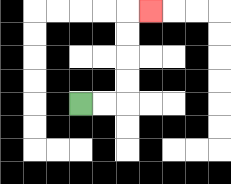{'start': '[3, 4]', 'end': '[6, 0]', 'path_directions': 'R,R,U,U,U,U,R', 'path_coordinates': '[[3, 4], [4, 4], [5, 4], [5, 3], [5, 2], [5, 1], [5, 0], [6, 0]]'}